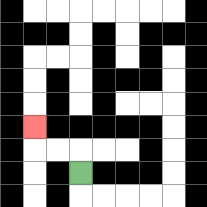{'start': '[3, 7]', 'end': '[1, 5]', 'path_directions': 'U,L,L,U', 'path_coordinates': '[[3, 7], [3, 6], [2, 6], [1, 6], [1, 5]]'}